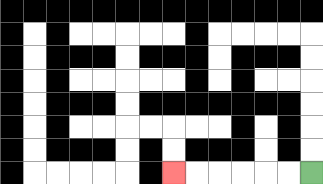{'start': '[13, 7]', 'end': '[7, 7]', 'path_directions': 'L,L,L,L,L,L', 'path_coordinates': '[[13, 7], [12, 7], [11, 7], [10, 7], [9, 7], [8, 7], [7, 7]]'}